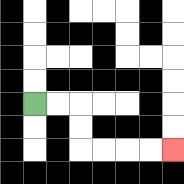{'start': '[1, 4]', 'end': '[7, 6]', 'path_directions': 'R,R,D,D,R,R,R,R', 'path_coordinates': '[[1, 4], [2, 4], [3, 4], [3, 5], [3, 6], [4, 6], [5, 6], [6, 6], [7, 6]]'}